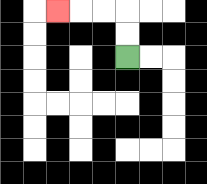{'start': '[5, 2]', 'end': '[2, 0]', 'path_directions': 'U,U,L,L,L', 'path_coordinates': '[[5, 2], [5, 1], [5, 0], [4, 0], [3, 0], [2, 0]]'}